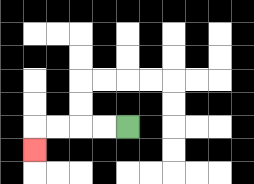{'start': '[5, 5]', 'end': '[1, 6]', 'path_directions': 'L,L,L,L,D', 'path_coordinates': '[[5, 5], [4, 5], [3, 5], [2, 5], [1, 5], [1, 6]]'}